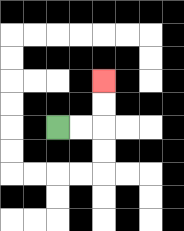{'start': '[2, 5]', 'end': '[4, 3]', 'path_directions': 'R,R,U,U', 'path_coordinates': '[[2, 5], [3, 5], [4, 5], [4, 4], [4, 3]]'}